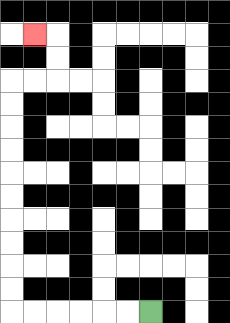{'start': '[6, 13]', 'end': '[1, 1]', 'path_directions': 'L,L,L,L,L,L,U,U,U,U,U,U,U,U,U,U,R,R,U,U,L', 'path_coordinates': '[[6, 13], [5, 13], [4, 13], [3, 13], [2, 13], [1, 13], [0, 13], [0, 12], [0, 11], [0, 10], [0, 9], [0, 8], [0, 7], [0, 6], [0, 5], [0, 4], [0, 3], [1, 3], [2, 3], [2, 2], [2, 1], [1, 1]]'}